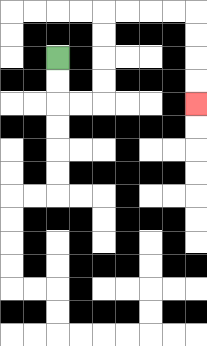{'start': '[2, 2]', 'end': '[8, 4]', 'path_directions': 'D,D,R,R,U,U,U,U,R,R,R,R,D,D,D,D', 'path_coordinates': '[[2, 2], [2, 3], [2, 4], [3, 4], [4, 4], [4, 3], [4, 2], [4, 1], [4, 0], [5, 0], [6, 0], [7, 0], [8, 0], [8, 1], [8, 2], [8, 3], [8, 4]]'}